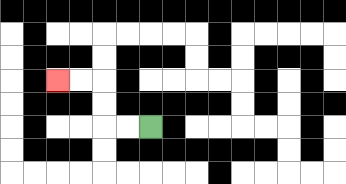{'start': '[6, 5]', 'end': '[2, 3]', 'path_directions': 'L,L,U,U,L,L', 'path_coordinates': '[[6, 5], [5, 5], [4, 5], [4, 4], [4, 3], [3, 3], [2, 3]]'}